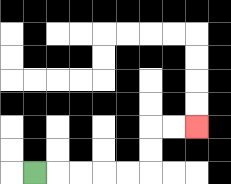{'start': '[1, 7]', 'end': '[8, 5]', 'path_directions': 'R,R,R,R,R,U,U,R,R', 'path_coordinates': '[[1, 7], [2, 7], [3, 7], [4, 7], [5, 7], [6, 7], [6, 6], [6, 5], [7, 5], [8, 5]]'}